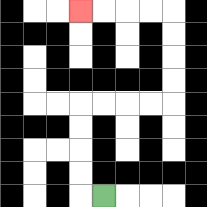{'start': '[4, 8]', 'end': '[3, 0]', 'path_directions': 'L,U,U,U,U,R,R,R,R,U,U,U,U,L,L,L,L', 'path_coordinates': '[[4, 8], [3, 8], [3, 7], [3, 6], [3, 5], [3, 4], [4, 4], [5, 4], [6, 4], [7, 4], [7, 3], [7, 2], [7, 1], [7, 0], [6, 0], [5, 0], [4, 0], [3, 0]]'}